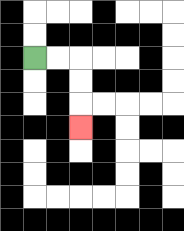{'start': '[1, 2]', 'end': '[3, 5]', 'path_directions': 'R,R,D,D,D', 'path_coordinates': '[[1, 2], [2, 2], [3, 2], [3, 3], [3, 4], [3, 5]]'}